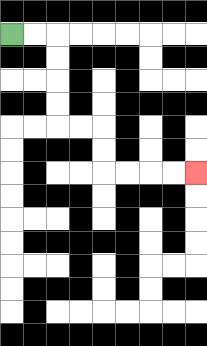{'start': '[0, 1]', 'end': '[8, 7]', 'path_directions': 'R,R,D,D,D,D,R,R,D,D,R,R,R,R', 'path_coordinates': '[[0, 1], [1, 1], [2, 1], [2, 2], [2, 3], [2, 4], [2, 5], [3, 5], [4, 5], [4, 6], [4, 7], [5, 7], [6, 7], [7, 7], [8, 7]]'}